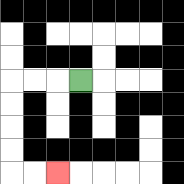{'start': '[3, 3]', 'end': '[2, 7]', 'path_directions': 'L,L,L,D,D,D,D,R,R', 'path_coordinates': '[[3, 3], [2, 3], [1, 3], [0, 3], [0, 4], [0, 5], [0, 6], [0, 7], [1, 7], [2, 7]]'}